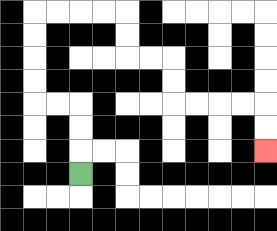{'start': '[3, 7]', 'end': '[11, 6]', 'path_directions': 'U,U,U,L,L,U,U,U,U,R,R,R,R,D,D,R,R,D,D,R,R,R,R,D,D', 'path_coordinates': '[[3, 7], [3, 6], [3, 5], [3, 4], [2, 4], [1, 4], [1, 3], [1, 2], [1, 1], [1, 0], [2, 0], [3, 0], [4, 0], [5, 0], [5, 1], [5, 2], [6, 2], [7, 2], [7, 3], [7, 4], [8, 4], [9, 4], [10, 4], [11, 4], [11, 5], [11, 6]]'}